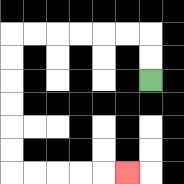{'start': '[6, 3]', 'end': '[5, 7]', 'path_directions': 'U,U,L,L,L,L,L,L,D,D,D,D,D,D,R,R,R,R,R', 'path_coordinates': '[[6, 3], [6, 2], [6, 1], [5, 1], [4, 1], [3, 1], [2, 1], [1, 1], [0, 1], [0, 2], [0, 3], [0, 4], [0, 5], [0, 6], [0, 7], [1, 7], [2, 7], [3, 7], [4, 7], [5, 7]]'}